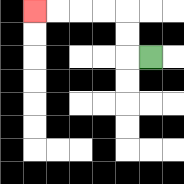{'start': '[6, 2]', 'end': '[1, 0]', 'path_directions': 'L,U,U,L,L,L,L', 'path_coordinates': '[[6, 2], [5, 2], [5, 1], [5, 0], [4, 0], [3, 0], [2, 0], [1, 0]]'}